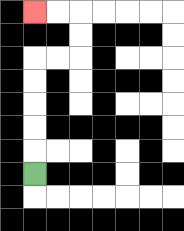{'start': '[1, 7]', 'end': '[1, 0]', 'path_directions': 'U,U,U,U,U,R,R,U,U,L,L', 'path_coordinates': '[[1, 7], [1, 6], [1, 5], [1, 4], [1, 3], [1, 2], [2, 2], [3, 2], [3, 1], [3, 0], [2, 0], [1, 0]]'}